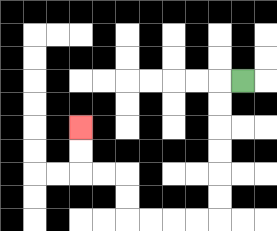{'start': '[10, 3]', 'end': '[3, 5]', 'path_directions': 'L,D,D,D,D,D,D,L,L,L,L,U,U,L,L,U,U', 'path_coordinates': '[[10, 3], [9, 3], [9, 4], [9, 5], [9, 6], [9, 7], [9, 8], [9, 9], [8, 9], [7, 9], [6, 9], [5, 9], [5, 8], [5, 7], [4, 7], [3, 7], [3, 6], [3, 5]]'}